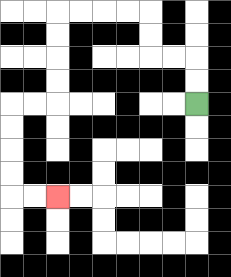{'start': '[8, 4]', 'end': '[2, 8]', 'path_directions': 'U,U,L,L,U,U,L,L,L,L,D,D,D,D,L,L,D,D,D,D,R,R', 'path_coordinates': '[[8, 4], [8, 3], [8, 2], [7, 2], [6, 2], [6, 1], [6, 0], [5, 0], [4, 0], [3, 0], [2, 0], [2, 1], [2, 2], [2, 3], [2, 4], [1, 4], [0, 4], [0, 5], [0, 6], [0, 7], [0, 8], [1, 8], [2, 8]]'}